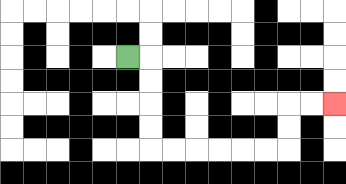{'start': '[5, 2]', 'end': '[14, 4]', 'path_directions': 'R,D,D,D,D,R,R,R,R,R,R,U,U,R,R', 'path_coordinates': '[[5, 2], [6, 2], [6, 3], [6, 4], [6, 5], [6, 6], [7, 6], [8, 6], [9, 6], [10, 6], [11, 6], [12, 6], [12, 5], [12, 4], [13, 4], [14, 4]]'}